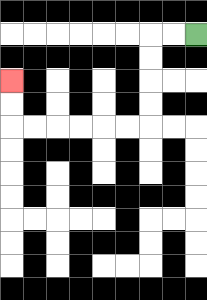{'start': '[8, 1]', 'end': '[0, 3]', 'path_directions': 'L,L,D,D,D,D,L,L,L,L,L,L,U,U', 'path_coordinates': '[[8, 1], [7, 1], [6, 1], [6, 2], [6, 3], [6, 4], [6, 5], [5, 5], [4, 5], [3, 5], [2, 5], [1, 5], [0, 5], [0, 4], [0, 3]]'}